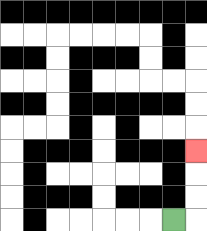{'start': '[7, 9]', 'end': '[8, 6]', 'path_directions': 'R,U,U,U', 'path_coordinates': '[[7, 9], [8, 9], [8, 8], [8, 7], [8, 6]]'}